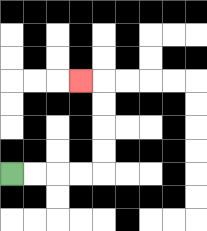{'start': '[0, 7]', 'end': '[3, 3]', 'path_directions': 'R,R,R,R,U,U,U,U,L', 'path_coordinates': '[[0, 7], [1, 7], [2, 7], [3, 7], [4, 7], [4, 6], [4, 5], [4, 4], [4, 3], [3, 3]]'}